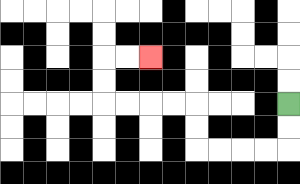{'start': '[12, 4]', 'end': '[6, 2]', 'path_directions': 'D,D,L,L,L,L,U,U,L,L,L,L,U,U,R,R', 'path_coordinates': '[[12, 4], [12, 5], [12, 6], [11, 6], [10, 6], [9, 6], [8, 6], [8, 5], [8, 4], [7, 4], [6, 4], [5, 4], [4, 4], [4, 3], [4, 2], [5, 2], [6, 2]]'}